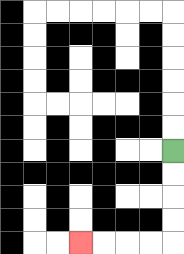{'start': '[7, 6]', 'end': '[3, 10]', 'path_directions': 'D,D,D,D,L,L,L,L', 'path_coordinates': '[[7, 6], [7, 7], [7, 8], [7, 9], [7, 10], [6, 10], [5, 10], [4, 10], [3, 10]]'}